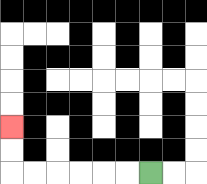{'start': '[6, 7]', 'end': '[0, 5]', 'path_directions': 'L,L,L,L,L,L,U,U', 'path_coordinates': '[[6, 7], [5, 7], [4, 7], [3, 7], [2, 7], [1, 7], [0, 7], [0, 6], [0, 5]]'}